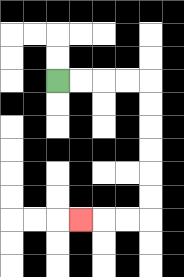{'start': '[2, 3]', 'end': '[3, 9]', 'path_directions': 'R,R,R,R,D,D,D,D,D,D,L,L,L', 'path_coordinates': '[[2, 3], [3, 3], [4, 3], [5, 3], [6, 3], [6, 4], [6, 5], [6, 6], [6, 7], [6, 8], [6, 9], [5, 9], [4, 9], [3, 9]]'}